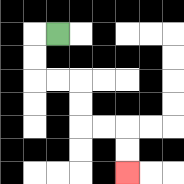{'start': '[2, 1]', 'end': '[5, 7]', 'path_directions': 'L,D,D,R,R,D,D,R,R,D,D', 'path_coordinates': '[[2, 1], [1, 1], [1, 2], [1, 3], [2, 3], [3, 3], [3, 4], [3, 5], [4, 5], [5, 5], [5, 6], [5, 7]]'}